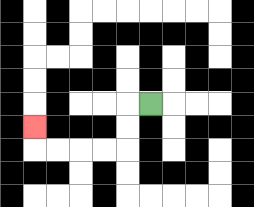{'start': '[6, 4]', 'end': '[1, 5]', 'path_directions': 'L,D,D,L,L,L,L,U', 'path_coordinates': '[[6, 4], [5, 4], [5, 5], [5, 6], [4, 6], [3, 6], [2, 6], [1, 6], [1, 5]]'}